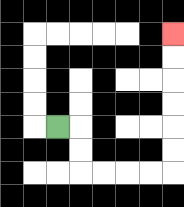{'start': '[2, 5]', 'end': '[7, 1]', 'path_directions': 'R,D,D,R,R,R,R,U,U,U,U,U,U', 'path_coordinates': '[[2, 5], [3, 5], [3, 6], [3, 7], [4, 7], [5, 7], [6, 7], [7, 7], [7, 6], [7, 5], [7, 4], [7, 3], [7, 2], [7, 1]]'}